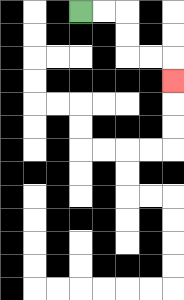{'start': '[3, 0]', 'end': '[7, 3]', 'path_directions': 'R,R,D,D,R,R,D', 'path_coordinates': '[[3, 0], [4, 0], [5, 0], [5, 1], [5, 2], [6, 2], [7, 2], [7, 3]]'}